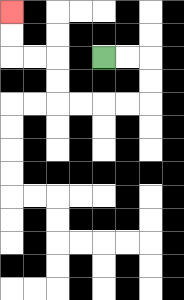{'start': '[4, 2]', 'end': '[0, 0]', 'path_directions': 'R,R,D,D,L,L,L,L,U,U,L,L,U,U', 'path_coordinates': '[[4, 2], [5, 2], [6, 2], [6, 3], [6, 4], [5, 4], [4, 4], [3, 4], [2, 4], [2, 3], [2, 2], [1, 2], [0, 2], [0, 1], [0, 0]]'}